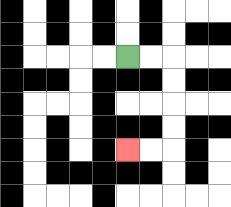{'start': '[5, 2]', 'end': '[5, 6]', 'path_directions': 'R,R,D,D,D,D,L,L', 'path_coordinates': '[[5, 2], [6, 2], [7, 2], [7, 3], [7, 4], [7, 5], [7, 6], [6, 6], [5, 6]]'}